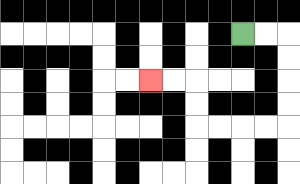{'start': '[10, 1]', 'end': '[6, 3]', 'path_directions': 'R,R,D,D,D,D,L,L,L,L,U,U,L,L', 'path_coordinates': '[[10, 1], [11, 1], [12, 1], [12, 2], [12, 3], [12, 4], [12, 5], [11, 5], [10, 5], [9, 5], [8, 5], [8, 4], [8, 3], [7, 3], [6, 3]]'}